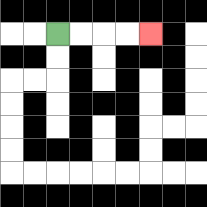{'start': '[2, 1]', 'end': '[6, 1]', 'path_directions': 'R,R,R,R', 'path_coordinates': '[[2, 1], [3, 1], [4, 1], [5, 1], [6, 1]]'}